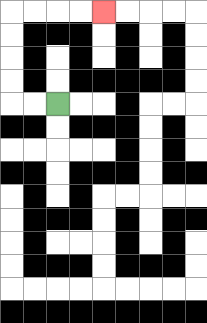{'start': '[2, 4]', 'end': '[4, 0]', 'path_directions': 'L,L,U,U,U,U,R,R,R,R', 'path_coordinates': '[[2, 4], [1, 4], [0, 4], [0, 3], [0, 2], [0, 1], [0, 0], [1, 0], [2, 0], [3, 0], [4, 0]]'}